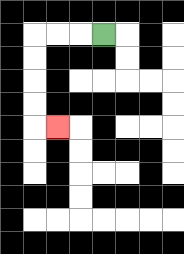{'start': '[4, 1]', 'end': '[2, 5]', 'path_directions': 'L,L,L,D,D,D,D,R', 'path_coordinates': '[[4, 1], [3, 1], [2, 1], [1, 1], [1, 2], [1, 3], [1, 4], [1, 5], [2, 5]]'}